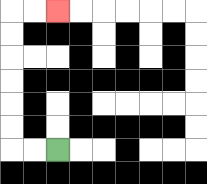{'start': '[2, 6]', 'end': '[2, 0]', 'path_directions': 'L,L,U,U,U,U,U,U,R,R', 'path_coordinates': '[[2, 6], [1, 6], [0, 6], [0, 5], [0, 4], [0, 3], [0, 2], [0, 1], [0, 0], [1, 0], [2, 0]]'}